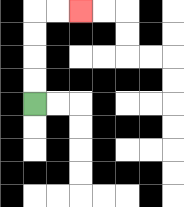{'start': '[1, 4]', 'end': '[3, 0]', 'path_directions': 'U,U,U,U,R,R', 'path_coordinates': '[[1, 4], [1, 3], [1, 2], [1, 1], [1, 0], [2, 0], [3, 0]]'}